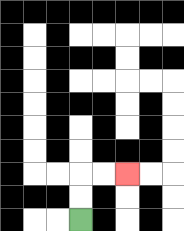{'start': '[3, 9]', 'end': '[5, 7]', 'path_directions': 'U,U,R,R', 'path_coordinates': '[[3, 9], [3, 8], [3, 7], [4, 7], [5, 7]]'}